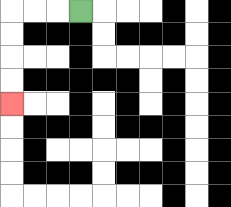{'start': '[3, 0]', 'end': '[0, 4]', 'path_directions': 'L,L,L,D,D,D,D', 'path_coordinates': '[[3, 0], [2, 0], [1, 0], [0, 0], [0, 1], [0, 2], [0, 3], [0, 4]]'}